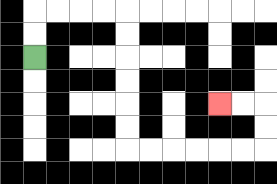{'start': '[1, 2]', 'end': '[9, 4]', 'path_directions': 'U,U,R,R,R,R,D,D,D,D,D,D,R,R,R,R,R,R,U,U,L,L', 'path_coordinates': '[[1, 2], [1, 1], [1, 0], [2, 0], [3, 0], [4, 0], [5, 0], [5, 1], [5, 2], [5, 3], [5, 4], [5, 5], [5, 6], [6, 6], [7, 6], [8, 6], [9, 6], [10, 6], [11, 6], [11, 5], [11, 4], [10, 4], [9, 4]]'}